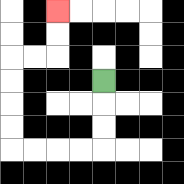{'start': '[4, 3]', 'end': '[2, 0]', 'path_directions': 'D,D,D,L,L,L,L,U,U,U,U,R,R,U,U', 'path_coordinates': '[[4, 3], [4, 4], [4, 5], [4, 6], [3, 6], [2, 6], [1, 6], [0, 6], [0, 5], [0, 4], [0, 3], [0, 2], [1, 2], [2, 2], [2, 1], [2, 0]]'}